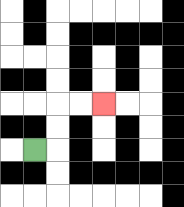{'start': '[1, 6]', 'end': '[4, 4]', 'path_directions': 'R,U,U,R,R', 'path_coordinates': '[[1, 6], [2, 6], [2, 5], [2, 4], [3, 4], [4, 4]]'}